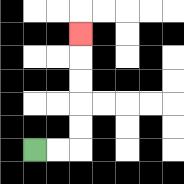{'start': '[1, 6]', 'end': '[3, 1]', 'path_directions': 'R,R,U,U,U,U,U', 'path_coordinates': '[[1, 6], [2, 6], [3, 6], [3, 5], [3, 4], [3, 3], [3, 2], [3, 1]]'}